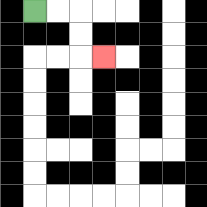{'start': '[1, 0]', 'end': '[4, 2]', 'path_directions': 'R,R,D,D,R', 'path_coordinates': '[[1, 0], [2, 0], [3, 0], [3, 1], [3, 2], [4, 2]]'}